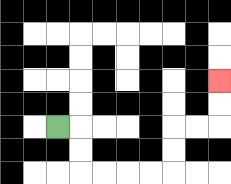{'start': '[2, 5]', 'end': '[9, 3]', 'path_directions': 'R,D,D,R,R,R,R,U,U,R,R,U,U', 'path_coordinates': '[[2, 5], [3, 5], [3, 6], [3, 7], [4, 7], [5, 7], [6, 7], [7, 7], [7, 6], [7, 5], [8, 5], [9, 5], [9, 4], [9, 3]]'}